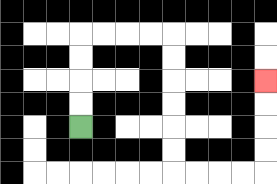{'start': '[3, 5]', 'end': '[11, 3]', 'path_directions': 'U,U,U,U,R,R,R,R,D,D,D,D,D,D,R,R,R,R,U,U,U,U', 'path_coordinates': '[[3, 5], [3, 4], [3, 3], [3, 2], [3, 1], [4, 1], [5, 1], [6, 1], [7, 1], [7, 2], [7, 3], [7, 4], [7, 5], [7, 6], [7, 7], [8, 7], [9, 7], [10, 7], [11, 7], [11, 6], [11, 5], [11, 4], [11, 3]]'}